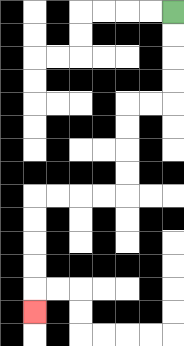{'start': '[7, 0]', 'end': '[1, 13]', 'path_directions': 'D,D,D,D,L,L,D,D,D,D,L,L,L,L,D,D,D,D,D', 'path_coordinates': '[[7, 0], [7, 1], [7, 2], [7, 3], [7, 4], [6, 4], [5, 4], [5, 5], [5, 6], [5, 7], [5, 8], [4, 8], [3, 8], [2, 8], [1, 8], [1, 9], [1, 10], [1, 11], [1, 12], [1, 13]]'}